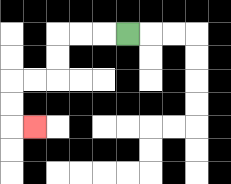{'start': '[5, 1]', 'end': '[1, 5]', 'path_directions': 'L,L,L,D,D,L,L,D,D,R', 'path_coordinates': '[[5, 1], [4, 1], [3, 1], [2, 1], [2, 2], [2, 3], [1, 3], [0, 3], [0, 4], [0, 5], [1, 5]]'}